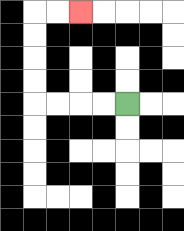{'start': '[5, 4]', 'end': '[3, 0]', 'path_directions': 'L,L,L,L,U,U,U,U,R,R', 'path_coordinates': '[[5, 4], [4, 4], [3, 4], [2, 4], [1, 4], [1, 3], [1, 2], [1, 1], [1, 0], [2, 0], [3, 0]]'}